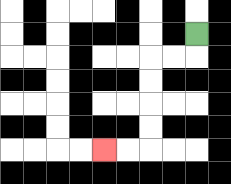{'start': '[8, 1]', 'end': '[4, 6]', 'path_directions': 'D,L,L,D,D,D,D,L,L', 'path_coordinates': '[[8, 1], [8, 2], [7, 2], [6, 2], [6, 3], [6, 4], [6, 5], [6, 6], [5, 6], [4, 6]]'}